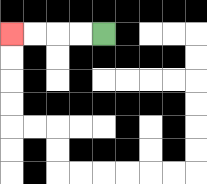{'start': '[4, 1]', 'end': '[0, 1]', 'path_directions': 'L,L,L,L', 'path_coordinates': '[[4, 1], [3, 1], [2, 1], [1, 1], [0, 1]]'}